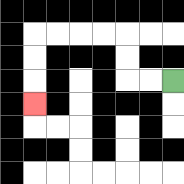{'start': '[7, 3]', 'end': '[1, 4]', 'path_directions': 'L,L,U,U,L,L,L,L,D,D,D', 'path_coordinates': '[[7, 3], [6, 3], [5, 3], [5, 2], [5, 1], [4, 1], [3, 1], [2, 1], [1, 1], [1, 2], [1, 3], [1, 4]]'}